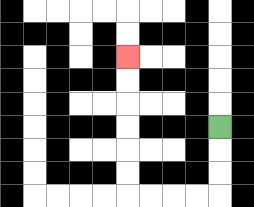{'start': '[9, 5]', 'end': '[5, 2]', 'path_directions': 'D,D,D,L,L,L,L,U,U,U,U,U,U', 'path_coordinates': '[[9, 5], [9, 6], [9, 7], [9, 8], [8, 8], [7, 8], [6, 8], [5, 8], [5, 7], [5, 6], [5, 5], [5, 4], [5, 3], [5, 2]]'}